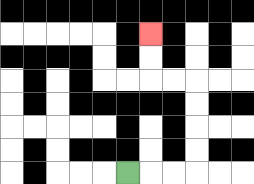{'start': '[5, 7]', 'end': '[6, 1]', 'path_directions': 'R,R,R,U,U,U,U,L,L,U,U', 'path_coordinates': '[[5, 7], [6, 7], [7, 7], [8, 7], [8, 6], [8, 5], [8, 4], [8, 3], [7, 3], [6, 3], [6, 2], [6, 1]]'}